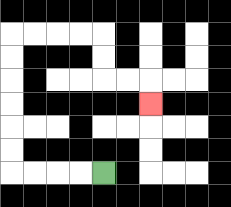{'start': '[4, 7]', 'end': '[6, 4]', 'path_directions': 'L,L,L,L,U,U,U,U,U,U,R,R,R,R,D,D,R,R,D', 'path_coordinates': '[[4, 7], [3, 7], [2, 7], [1, 7], [0, 7], [0, 6], [0, 5], [0, 4], [0, 3], [0, 2], [0, 1], [1, 1], [2, 1], [3, 1], [4, 1], [4, 2], [4, 3], [5, 3], [6, 3], [6, 4]]'}